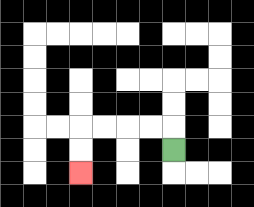{'start': '[7, 6]', 'end': '[3, 7]', 'path_directions': 'U,L,L,L,L,D,D', 'path_coordinates': '[[7, 6], [7, 5], [6, 5], [5, 5], [4, 5], [3, 5], [3, 6], [3, 7]]'}